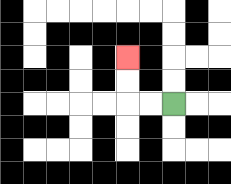{'start': '[7, 4]', 'end': '[5, 2]', 'path_directions': 'L,L,U,U', 'path_coordinates': '[[7, 4], [6, 4], [5, 4], [5, 3], [5, 2]]'}